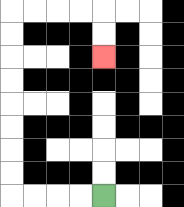{'start': '[4, 8]', 'end': '[4, 2]', 'path_directions': 'L,L,L,L,U,U,U,U,U,U,U,U,R,R,R,R,D,D', 'path_coordinates': '[[4, 8], [3, 8], [2, 8], [1, 8], [0, 8], [0, 7], [0, 6], [0, 5], [0, 4], [0, 3], [0, 2], [0, 1], [0, 0], [1, 0], [2, 0], [3, 0], [4, 0], [4, 1], [4, 2]]'}